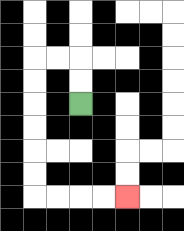{'start': '[3, 4]', 'end': '[5, 8]', 'path_directions': 'U,U,L,L,D,D,D,D,D,D,R,R,R,R', 'path_coordinates': '[[3, 4], [3, 3], [3, 2], [2, 2], [1, 2], [1, 3], [1, 4], [1, 5], [1, 6], [1, 7], [1, 8], [2, 8], [3, 8], [4, 8], [5, 8]]'}